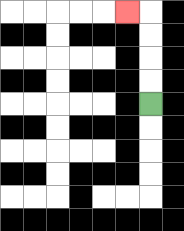{'start': '[6, 4]', 'end': '[5, 0]', 'path_directions': 'U,U,U,U,L', 'path_coordinates': '[[6, 4], [6, 3], [6, 2], [6, 1], [6, 0], [5, 0]]'}